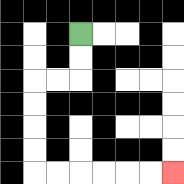{'start': '[3, 1]', 'end': '[7, 7]', 'path_directions': 'D,D,L,L,D,D,D,D,R,R,R,R,R,R', 'path_coordinates': '[[3, 1], [3, 2], [3, 3], [2, 3], [1, 3], [1, 4], [1, 5], [1, 6], [1, 7], [2, 7], [3, 7], [4, 7], [5, 7], [6, 7], [7, 7]]'}